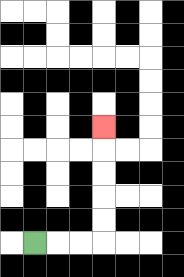{'start': '[1, 10]', 'end': '[4, 5]', 'path_directions': 'R,R,R,U,U,U,U,U', 'path_coordinates': '[[1, 10], [2, 10], [3, 10], [4, 10], [4, 9], [4, 8], [4, 7], [4, 6], [4, 5]]'}